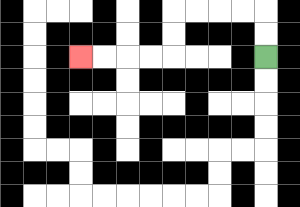{'start': '[11, 2]', 'end': '[3, 2]', 'path_directions': 'U,U,L,L,L,L,D,D,L,L,L,L', 'path_coordinates': '[[11, 2], [11, 1], [11, 0], [10, 0], [9, 0], [8, 0], [7, 0], [7, 1], [7, 2], [6, 2], [5, 2], [4, 2], [3, 2]]'}